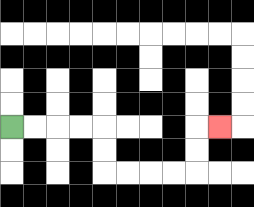{'start': '[0, 5]', 'end': '[9, 5]', 'path_directions': 'R,R,R,R,D,D,R,R,R,R,U,U,R', 'path_coordinates': '[[0, 5], [1, 5], [2, 5], [3, 5], [4, 5], [4, 6], [4, 7], [5, 7], [6, 7], [7, 7], [8, 7], [8, 6], [8, 5], [9, 5]]'}